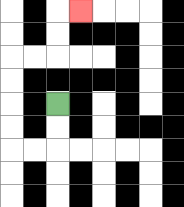{'start': '[2, 4]', 'end': '[3, 0]', 'path_directions': 'D,D,L,L,U,U,U,U,R,R,U,U,R', 'path_coordinates': '[[2, 4], [2, 5], [2, 6], [1, 6], [0, 6], [0, 5], [0, 4], [0, 3], [0, 2], [1, 2], [2, 2], [2, 1], [2, 0], [3, 0]]'}